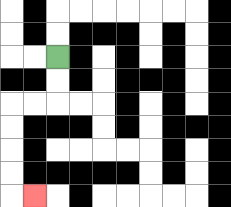{'start': '[2, 2]', 'end': '[1, 8]', 'path_directions': 'D,D,L,L,D,D,D,D,R', 'path_coordinates': '[[2, 2], [2, 3], [2, 4], [1, 4], [0, 4], [0, 5], [0, 6], [0, 7], [0, 8], [1, 8]]'}